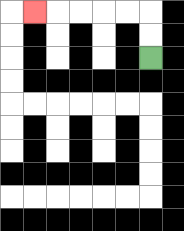{'start': '[6, 2]', 'end': '[1, 0]', 'path_directions': 'U,U,L,L,L,L,L', 'path_coordinates': '[[6, 2], [6, 1], [6, 0], [5, 0], [4, 0], [3, 0], [2, 0], [1, 0]]'}